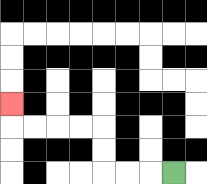{'start': '[7, 7]', 'end': '[0, 4]', 'path_directions': 'L,L,L,U,U,L,L,L,L,U', 'path_coordinates': '[[7, 7], [6, 7], [5, 7], [4, 7], [4, 6], [4, 5], [3, 5], [2, 5], [1, 5], [0, 5], [0, 4]]'}